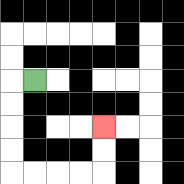{'start': '[1, 3]', 'end': '[4, 5]', 'path_directions': 'L,D,D,D,D,R,R,R,R,U,U', 'path_coordinates': '[[1, 3], [0, 3], [0, 4], [0, 5], [0, 6], [0, 7], [1, 7], [2, 7], [3, 7], [4, 7], [4, 6], [4, 5]]'}